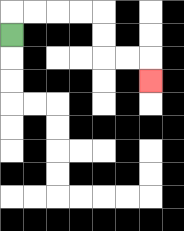{'start': '[0, 1]', 'end': '[6, 3]', 'path_directions': 'U,R,R,R,R,D,D,R,R,D', 'path_coordinates': '[[0, 1], [0, 0], [1, 0], [2, 0], [3, 0], [4, 0], [4, 1], [4, 2], [5, 2], [6, 2], [6, 3]]'}